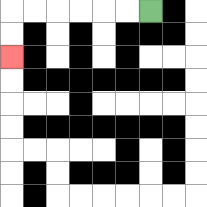{'start': '[6, 0]', 'end': '[0, 2]', 'path_directions': 'L,L,L,L,L,L,D,D', 'path_coordinates': '[[6, 0], [5, 0], [4, 0], [3, 0], [2, 0], [1, 0], [0, 0], [0, 1], [0, 2]]'}